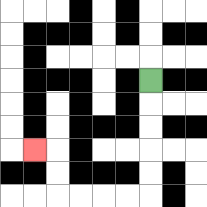{'start': '[6, 3]', 'end': '[1, 6]', 'path_directions': 'D,D,D,D,D,L,L,L,L,U,U,L', 'path_coordinates': '[[6, 3], [6, 4], [6, 5], [6, 6], [6, 7], [6, 8], [5, 8], [4, 8], [3, 8], [2, 8], [2, 7], [2, 6], [1, 6]]'}